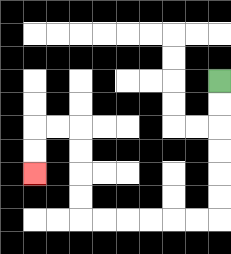{'start': '[9, 3]', 'end': '[1, 7]', 'path_directions': 'D,D,D,D,D,D,L,L,L,L,L,L,U,U,U,U,L,L,D,D', 'path_coordinates': '[[9, 3], [9, 4], [9, 5], [9, 6], [9, 7], [9, 8], [9, 9], [8, 9], [7, 9], [6, 9], [5, 9], [4, 9], [3, 9], [3, 8], [3, 7], [3, 6], [3, 5], [2, 5], [1, 5], [1, 6], [1, 7]]'}